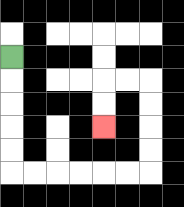{'start': '[0, 2]', 'end': '[4, 5]', 'path_directions': 'D,D,D,D,D,R,R,R,R,R,R,U,U,U,U,L,L,D,D', 'path_coordinates': '[[0, 2], [0, 3], [0, 4], [0, 5], [0, 6], [0, 7], [1, 7], [2, 7], [3, 7], [4, 7], [5, 7], [6, 7], [6, 6], [6, 5], [6, 4], [6, 3], [5, 3], [4, 3], [4, 4], [4, 5]]'}